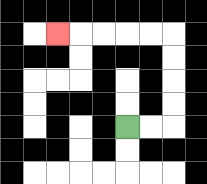{'start': '[5, 5]', 'end': '[2, 1]', 'path_directions': 'R,R,U,U,U,U,L,L,L,L,L', 'path_coordinates': '[[5, 5], [6, 5], [7, 5], [7, 4], [7, 3], [7, 2], [7, 1], [6, 1], [5, 1], [4, 1], [3, 1], [2, 1]]'}